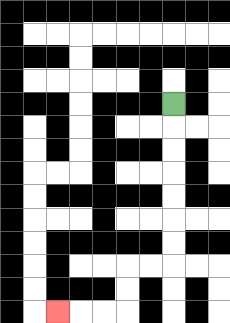{'start': '[7, 4]', 'end': '[2, 13]', 'path_directions': 'D,D,D,D,D,D,D,L,L,D,D,L,L,L', 'path_coordinates': '[[7, 4], [7, 5], [7, 6], [7, 7], [7, 8], [7, 9], [7, 10], [7, 11], [6, 11], [5, 11], [5, 12], [5, 13], [4, 13], [3, 13], [2, 13]]'}